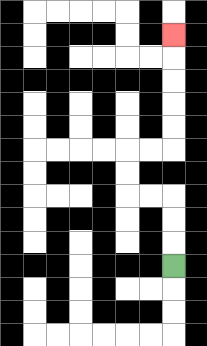{'start': '[7, 11]', 'end': '[7, 1]', 'path_directions': 'U,U,U,L,L,U,U,R,R,U,U,U,U,U', 'path_coordinates': '[[7, 11], [7, 10], [7, 9], [7, 8], [6, 8], [5, 8], [5, 7], [5, 6], [6, 6], [7, 6], [7, 5], [7, 4], [7, 3], [7, 2], [7, 1]]'}